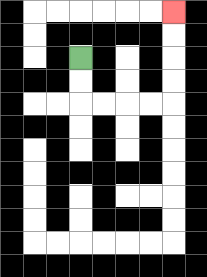{'start': '[3, 2]', 'end': '[7, 0]', 'path_directions': 'D,D,R,R,R,R,U,U,U,U', 'path_coordinates': '[[3, 2], [3, 3], [3, 4], [4, 4], [5, 4], [6, 4], [7, 4], [7, 3], [7, 2], [7, 1], [7, 0]]'}